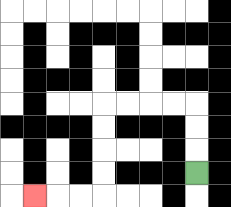{'start': '[8, 7]', 'end': '[1, 8]', 'path_directions': 'U,U,U,L,L,L,L,D,D,D,D,L,L,L', 'path_coordinates': '[[8, 7], [8, 6], [8, 5], [8, 4], [7, 4], [6, 4], [5, 4], [4, 4], [4, 5], [4, 6], [4, 7], [4, 8], [3, 8], [2, 8], [1, 8]]'}